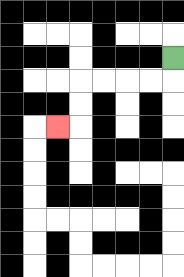{'start': '[7, 2]', 'end': '[2, 5]', 'path_directions': 'D,L,L,L,L,D,D,L', 'path_coordinates': '[[7, 2], [7, 3], [6, 3], [5, 3], [4, 3], [3, 3], [3, 4], [3, 5], [2, 5]]'}